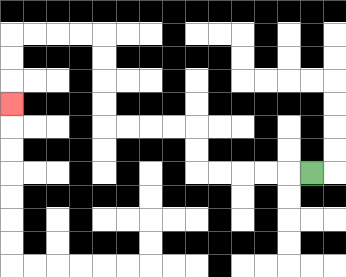{'start': '[13, 7]', 'end': '[0, 4]', 'path_directions': 'L,L,L,L,L,U,U,L,L,L,L,U,U,U,U,L,L,L,L,D,D,D', 'path_coordinates': '[[13, 7], [12, 7], [11, 7], [10, 7], [9, 7], [8, 7], [8, 6], [8, 5], [7, 5], [6, 5], [5, 5], [4, 5], [4, 4], [4, 3], [4, 2], [4, 1], [3, 1], [2, 1], [1, 1], [0, 1], [0, 2], [0, 3], [0, 4]]'}